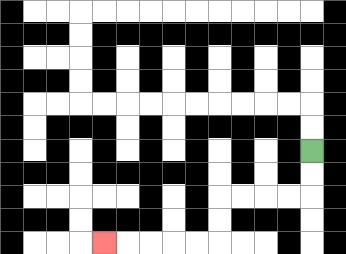{'start': '[13, 6]', 'end': '[4, 10]', 'path_directions': 'D,D,L,L,L,L,D,D,L,L,L,L,L', 'path_coordinates': '[[13, 6], [13, 7], [13, 8], [12, 8], [11, 8], [10, 8], [9, 8], [9, 9], [9, 10], [8, 10], [7, 10], [6, 10], [5, 10], [4, 10]]'}